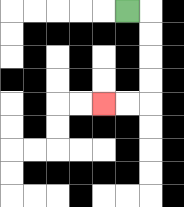{'start': '[5, 0]', 'end': '[4, 4]', 'path_directions': 'R,D,D,D,D,L,L', 'path_coordinates': '[[5, 0], [6, 0], [6, 1], [6, 2], [6, 3], [6, 4], [5, 4], [4, 4]]'}